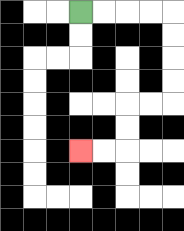{'start': '[3, 0]', 'end': '[3, 6]', 'path_directions': 'R,R,R,R,D,D,D,D,L,L,D,D,L,L', 'path_coordinates': '[[3, 0], [4, 0], [5, 0], [6, 0], [7, 0], [7, 1], [7, 2], [7, 3], [7, 4], [6, 4], [5, 4], [5, 5], [5, 6], [4, 6], [3, 6]]'}